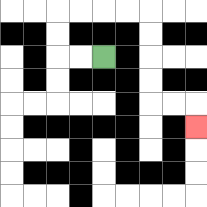{'start': '[4, 2]', 'end': '[8, 5]', 'path_directions': 'L,L,U,U,R,R,R,R,D,D,D,D,R,R,D', 'path_coordinates': '[[4, 2], [3, 2], [2, 2], [2, 1], [2, 0], [3, 0], [4, 0], [5, 0], [6, 0], [6, 1], [6, 2], [6, 3], [6, 4], [7, 4], [8, 4], [8, 5]]'}